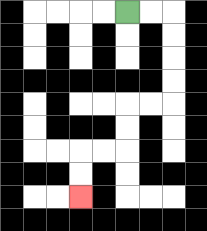{'start': '[5, 0]', 'end': '[3, 8]', 'path_directions': 'R,R,D,D,D,D,L,L,D,D,L,L,D,D', 'path_coordinates': '[[5, 0], [6, 0], [7, 0], [7, 1], [7, 2], [7, 3], [7, 4], [6, 4], [5, 4], [5, 5], [5, 6], [4, 6], [3, 6], [3, 7], [3, 8]]'}